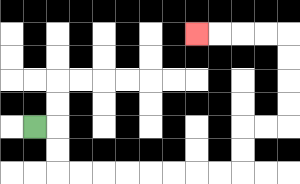{'start': '[1, 5]', 'end': '[8, 1]', 'path_directions': 'R,D,D,R,R,R,R,R,R,R,R,U,U,R,R,U,U,U,U,L,L,L,L', 'path_coordinates': '[[1, 5], [2, 5], [2, 6], [2, 7], [3, 7], [4, 7], [5, 7], [6, 7], [7, 7], [8, 7], [9, 7], [10, 7], [10, 6], [10, 5], [11, 5], [12, 5], [12, 4], [12, 3], [12, 2], [12, 1], [11, 1], [10, 1], [9, 1], [8, 1]]'}